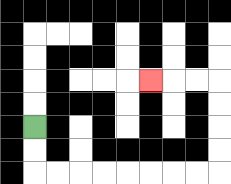{'start': '[1, 5]', 'end': '[6, 3]', 'path_directions': 'D,D,R,R,R,R,R,R,R,R,U,U,U,U,L,L,L', 'path_coordinates': '[[1, 5], [1, 6], [1, 7], [2, 7], [3, 7], [4, 7], [5, 7], [6, 7], [7, 7], [8, 7], [9, 7], [9, 6], [9, 5], [9, 4], [9, 3], [8, 3], [7, 3], [6, 3]]'}